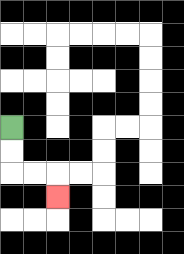{'start': '[0, 5]', 'end': '[2, 8]', 'path_directions': 'D,D,R,R,D', 'path_coordinates': '[[0, 5], [0, 6], [0, 7], [1, 7], [2, 7], [2, 8]]'}